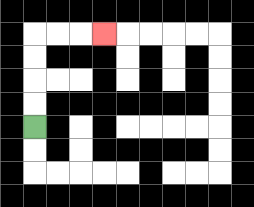{'start': '[1, 5]', 'end': '[4, 1]', 'path_directions': 'U,U,U,U,R,R,R', 'path_coordinates': '[[1, 5], [1, 4], [1, 3], [1, 2], [1, 1], [2, 1], [3, 1], [4, 1]]'}